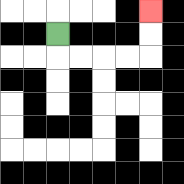{'start': '[2, 1]', 'end': '[6, 0]', 'path_directions': 'D,R,R,R,R,U,U', 'path_coordinates': '[[2, 1], [2, 2], [3, 2], [4, 2], [5, 2], [6, 2], [6, 1], [6, 0]]'}